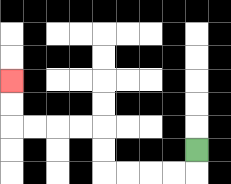{'start': '[8, 6]', 'end': '[0, 3]', 'path_directions': 'D,L,L,L,L,U,U,L,L,L,L,U,U', 'path_coordinates': '[[8, 6], [8, 7], [7, 7], [6, 7], [5, 7], [4, 7], [4, 6], [4, 5], [3, 5], [2, 5], [1, 5], [0, 5], [0, 4], [0, 3]]'}